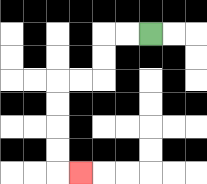{'start': '[6, 1]', 'end': '[3, 7]', 'path_directions': 'L,L,D,D,L,L,D,D,D,D,R', 'path_coordinates': '[[6, 1], [5, 1], [4, 1], [4, 2], [4, 3], [3, 3], [2, 3], [2, 4], [2, 5], [2, 6], [2, 7], [3, 7]]'}